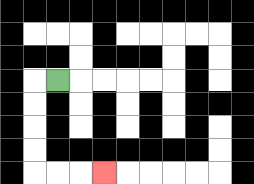{'start': '[2, 3]', 'end': '[4, 7]', 'path_directions': 'L,D,D,D,D,R,R,R', 'path_coordinates': '[[2, 3], [1, 3], [1, 4], [1, 5], [1, 6], [1, 7], [2, 7], [3, 7], [4, 7]]'}